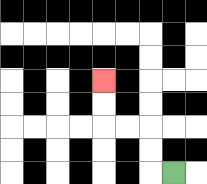{'start': '[7, 7]', 'end': '[4, 3]', 'path_directions': 'L,U,U,L,L,U,U', 'path_coordinates': '[[7, 7], [6, 7], [6, 6], [6, 5], [5, 5], [4, 5], [4, 4], [4, 3]]'}